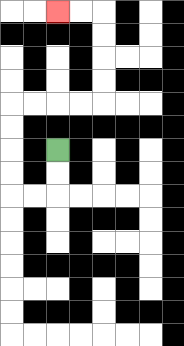{'start': '[2, 6]', 'end': '[2, 0]', 'path_directions': 'D,D,L,L,U,U,U,U,R,R,R,R,U,U,U,U,L,L', 'path_coordinates': '[[2, 6], [2, 7], [2, 8], [1, 8], [0, 8], [0, 7], [0, 6], [0, 5], [0, 4], [1, 4], [2, 4], [3, 4], [4, 4], [4, 3], [4, 2], [4, 1], [4, 0], [3, 0], [2, 0]]'}